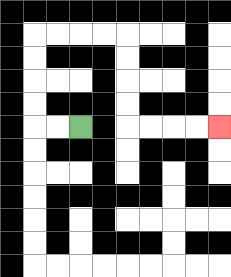{'start': '[3, 5]', 'end': '[9, 5]', 'path_directions': 'L,L,U,U,U,U,R,R,R,R,D,D,D,D,R,R,R,R', 'path_coordinates': '[[3, 5], [2, 5], [1, 5], [1, 4], [1, 3], [1, 2], [1, 1], [2, 1], [3, 1], [4, 1], [5, 1], [5, 2], [5, 3], [5, 4], [5, 5], [6, 5], [7, 5], [8, 5], [9, 5]]'}